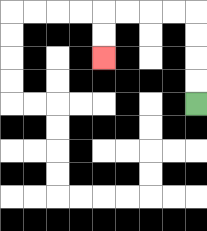{'start': '[8, 4]', 'end': '[4, 2]', 'path_directions': 'U,U,U,U,L,L,L,L,D,D', 'path_coordinates': '[[8, 4], [8, 3], [8, 2], [8, 1], [8, 0], [7, 0], [6, 0], [5, 0], [4, 0], [4, 1], [4, 2]]'}